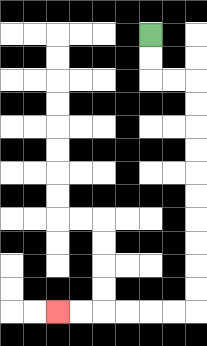{'start': '[6, 1]', 'end': '[2, 13]', 'path_directions': 'D,D,R,R,D,D,D,D,D,D,D,D,D,D,L,L,L,L,L,L', 'path_coordinates': '[[6, 1], [6, 2], [6, 3], [7, 3], [8, 3], [8, 4], [8, 5], [8, 6], [8, 7], [8, 8], [8, 9], [8, 10], [8, 11], [8, 12], [8, 13], [7, 13], [6, 13], [5, 13], [4, 13], [3, 13], [2, 13]]'}